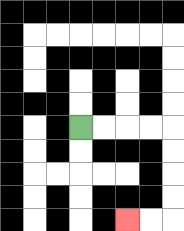{'start': '[3, 5]', 'end': '[5, 9]', 'path_directions': 'R,R,R,R,D,D,D,D,L,L', 'path_coordinates': '[[3, 5], [4, 5], [5, 5], [6, 5], [7, 5], [7, 6], [7, 7], [7, 8], [7, 9], [6, 9], [5, 9]]'}